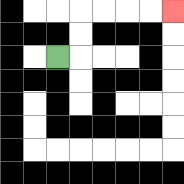{'start': '[2, 2]', 'end': '[7, 0]', 'path_directions': 'R,U,U,R,R,R,R', 'path_coordinates': '[[2, 2], [3, 2], [3, 1], [3, 0], [4, 0], [5, 0], [6, 0], [7, 0]]'}